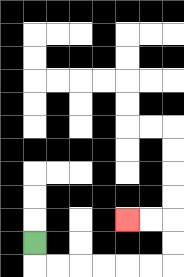{'start': '[1, 10]', 'end': '[5, 9]', 'path_directions': 'D,R,R,R,R,R,R,U,U,L,L', 'path_coordinates': '[[1, 10], [1, 11], [2, 11], [3, 11], [4, 11], [5, 11], [6, 11], [7, 11], [7, 10], [7, 9], [6, 9], [5, 9]]'}